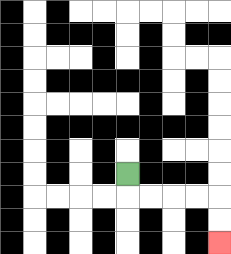{'start': '[5, 7]', 'end': '[9, 10]', 'path_directions': 'D,R,R,R,R,D,D', 'path_coordinates': '[[5, 7], [5, 8], [6, 8], [7, 8], [8, 8], [9, 8], [9, 9], [9, 10]]'}